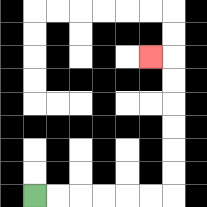{'start': '[1, 8]', 'end': '[6, 2]', 'path_directions': 'R,R,R,R,R,R,U,U,U,U,U,U,L', 'path_coordinates': '[[1, 8], [2, 8], [3, 8], [4, 8], [5, 8], [6, 8], [7, 8], [7, 7], [7, 6], [7, 5], [7, 4], [7, 3], [7, 2], [6, 2]]'}